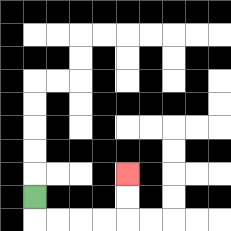{'start': '[1, 8]', 'end': '[5, 7]', 'path_directions': 'D,R,R,R,R,U,U', 'path_coordinates': '[[1, 8], [1, 9], [2, 9], [3, 9], [4, 9], [5, 9], [5, 8], [5, 7]]'}